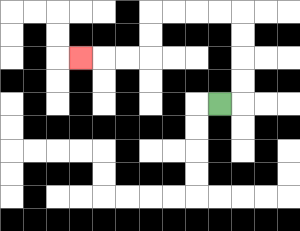{'start': '[9, 4]', 'end': '[3, 2]', 'path_directions': 'R,U,U,U,U,L,L,L,L,D,D,L,L,L', 'path_coordinates': '[[9, 4], [10, 4], [10, 3], [10, 2], [10, 1], [10, 0], [9, 0], [8, 0], [7, 0], [6, 0], [6, 1], [6, 2], [5, 2], [4, 2], [3, 2]]'}